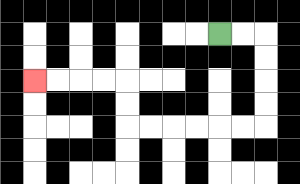{'start': '[9, 1]', 'end': '[1, 3]', 'path_directions': 'R,R,D,D,D,D,L,L,L,L,L,L,U,U,L,L,L,L', 'path_coordinates': '[[9, 1], [10, 1], [11, 1], [11, 2], [11, 3], [11, 4], [11, 5], [10, 5], [9, 5], [8, 5], [7, 5], [6, 5], [5, 5], [5, 4], [5, 3], [4, 3], [3, 3], [2, 3], [1, 3]]'}